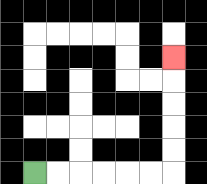{'start': '[1, 7]', 'end': '[7, 2]', 'path_directions': 'R,R,R,R,R,R,U,U,U,U,U', 'path_coordinates': '[[1, 7], [2, 7], [3, 7], [4, 7], [5, 7], [6, 7], [7, 7], [7, 6], [7, 5], [7, 4], [7, 3], [7, 2]]'}